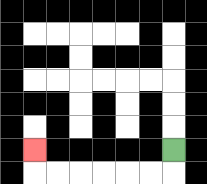{'start': '[7, 6]', 'end': '[1, 6]', 'path_directions': 'D,L,L,L,L,L,L,U', 'path_coordinates': '[[7, 6], [7, 7], [6, 7], [5, 7], [4, 7], [3, 7], [2, 7], [1, 7], [1, 6]]'}